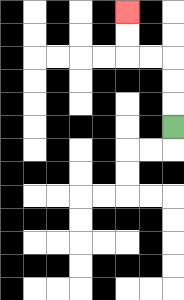{'start': '[7, 5]', 'end': '[5, 0]', 'path_directions': 'U,U,U,L,L,U,U', 'path_coordinates': '[[7, 5], [7, 4], [7, 3], [7, 2], [6, 2], [5, 2], [5, 1], [5, 0]]'}